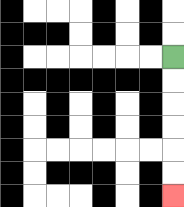{'start': '[7, 2]', 'end': '[7, 8]', 'path_directions': 'D,D,D,D,D,D', 'path_coordinates': '[[7, 2], [7, 3], [7, 4], [7, 5], [7, 6], [7, 7], [7, 8]]'}